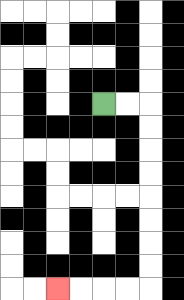{'start': '[4, 4]', 'end': '[2, 12]', 'path_directions': 'R,R,D,D,D,D,D,D,D,D,L,L,L,L', 'path_coordinates': '[[4, 4], [5, 4], [6, 4], [6, 5], [6, 6], [6, 7], [6, 8], [6, 9], [6, 10], [6, 11], [6, 12], [5, 12], [4, 12], [3, 12], [2, 12]]'}